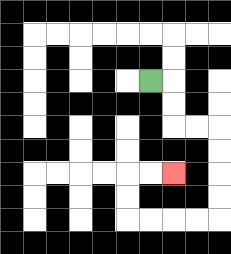{'start': '[6, 3]', 'end': '[7, 7]', 'path_directions': 'R,D,D,R,R,D,D,D,D,L,L,L,L,U,U,R,R', 'path_coordinates': '[[6, 3], [7, 3], [7, 4], [7, 5], [8, 5], [9, 5], [9, 6], [9, 7], [9, 8], [9, 9], [8, 9], [7, 9], [6, 9], [5, 9], [5, 8], [5, 7], [6, 7], [7, 7]]'}